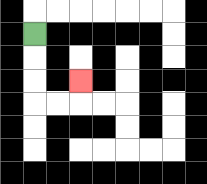{'start': '[1, 1]', 'end': '[3, 3]', 'path_directions': 'D,D,D,R,R,U', 'path_coordinates': '[[1, 1], [1, 2], [1, 3], [1, 4], [2, 4], [3, 4], [3, 3]]'}